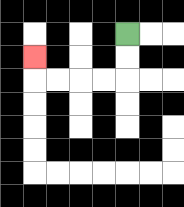{'start': '[5, 1]', 'end': '[1, 2]', 'path_directions': 'D,D,L,L,L,L,U', 'path_coordinates': '[[5, 1], [5, 2], [5, 3], [4, 3], [3, 3], [2, 3], [1, 3], [1, 2]]'}